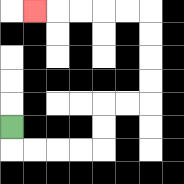{'start': '[0, 5]', 'end': '[1, 0]', 'path_directions': 'D,R,R,R,R,U,U,R,R,U,U,U,U,L,L,L,L,L', 'path_coordinates': '[[0, 5], [0, 6], [1, 6], [2, 6], [3, 6], [4, 6], [4, 5], [4, 4], [5, 4], [6, 4], [6, 3], [6, 2], [6, 1], [6, 0], [5, 0], [4, 0], [3, 0], [2, 0], [1, 0]]'}